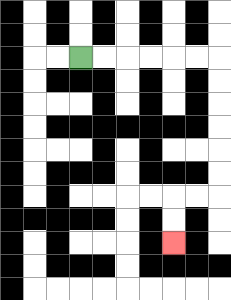{'start': '[3, 2]', 'end': '[7, 10]', 'path_directions': 'R,R,R,R,R,R,D,D,D,D,D,D,L,L,D,D', 'path_coordinates': '[[3, 2], [4, 2], [5, 2], [6, 2], [7, 2], [8, 2], [9, 2], [9, 3], [9, 4], [9, 5], [9, 6], [9, 7], [9, 8], [8, 8], [7, 8], [7, 9], [7, 10]]'}